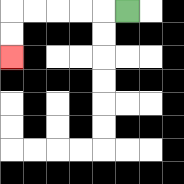{'start': '[5, 0]', 'end': '[0, 2]', 'path_directions': 'L,L,L,L,L,D,D', 'path_coordinates': '[[5, 0], [4, 0], [3, 0], [2, 0], [1, 0], [0, 0], [0, 1], [0, 2]]'}